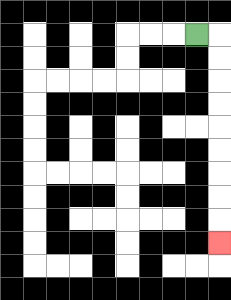{'start': '[8, 1]', 'end': '[9, 10]', 'path_directions': 'R,D,D,D,D,D,D,D,D,D', 'path_coordinates': '[[8, 1], [9, 1], [9, 2], [9, 3], [9, 4], [9, 5], [9, 6], [9, 7], [9, 8], [9, 9], [9, 10]]'}